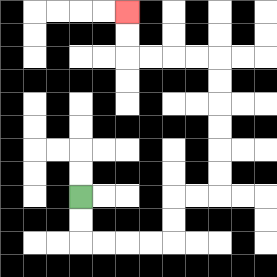{'start': '[3, 8]', 'end': '[5, 0]', 'path_directions': 'D,D,R,R,R,R,U,U,R,R,U,U,U,U,U,U,L,L,L,L,U,U', 'path_coordinates': '[[3, 8], [3, 9], [3, 10], [4, 10], [5, 10], [6, 10], [7, 10], [7, 9], [7, 8], [8, 8], [9, 8], [9, 7], [9, 6], [9, 5], [9, 4], [9, 3], [9, 2], [8, 2], [7, 2], [6, 2], [5, 2], [5, 1], [5, 0]]'}